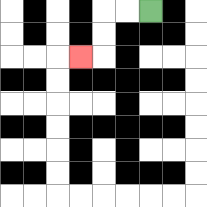{'start': '[6, 0]', 'end': '[3, 2]', 'path_directions': 'L,L,D,D,L', 'path_coordinates': '[[6, 0], [5, 0], [4, 0], [4, 1], [4, 2], [3, 2]]'}